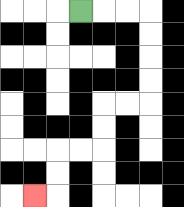{'start': '[3, 0]', 'end': '[1, 8]', 'path_directions': 'R,R,R,D,D,D,D,L,L,D,D,L,L,D,D,L', 'path_coordinates': '[[3, 0], [4, 0], [5, 0], [6, 0], [6, 1], [6, 2], [6, 3], [6, 4], [5, 4], [4, 4], [4, 5], [4, 6], [3, 6], [2, 6], [2, 7], [2, 8], [1, 8]]'}